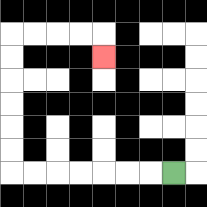{'start': '[7, 7]', 'end': '[4, 2]', 'path_directions': 'L,L,L,L,L,L,L,U,U,U,U,U,U,R,R,R,R,D', 'path_coordinates': '[[7, 7], [6, 7], [5, 7], [4, 7], [3, 7], [2, 7], [1, 7], [0, 7], [0, 6], [0, 5], [0, 4], [0, 3], [0, 2], [0, 1], [1, 1], [2, 1], [3, 1], [4, 1], [4, 2]]'}